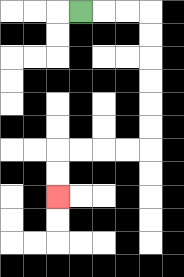{'start': '[3, 0]', 'end': '[2, 8]', 'path_directions': 'R,R,R,D,D,D,D,D,D,L,L,L,L,D,D', 'path_coordinates': '[[3, 0], [4, 0], [5, 0], [6, 0], [6, 1], [6, 2], [6, 3], [6, 4], [6, 5], [6, 6], [5, 6], [4, 6], [3, 6], [2, 6], [2, 7], [2, 8]]'}